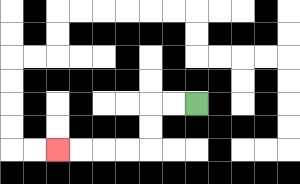{'start': '[8, 4]', 'end': '[2, 6]', 'path_directions': 'L,L,D,D,L,L,L,L', 'path_coordinates': '[[8, 4], [7, 4], [6, 4], [6, 5], [6, 6], [5, 6], [4, 6], [3, 6], [2, 6]]'}